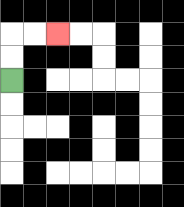{'start': '[0, 3]', 'end': '[2, 1]', 'path_directions': 'U,U,R,R', 'path_coordinates': '[[0, 3], [0, 2], [0, 1], [1, 1], [2, 1]]'}